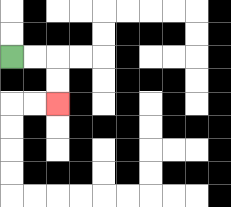{'start': '[0, 2]', 'end': '[2, 4]', 'path_directions': 'R,R,D,D', 'path_coordinates': '[[0, 2], [1, 2], [2, 2], [2, 3], [2, 4]]'}